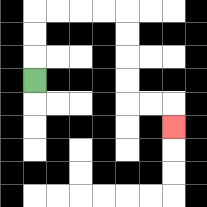{'start': '[1, 3]', 'end': '[7, 5]', 'path_directions': 'U,U,U,R,R,R,R,D,D,D,D,R,R,D', 'path_coordinates': '[[1, 3], [1, 2], [1, 1], [1, 0], [2, 0], [3, 0], [4, 0], [5, 0], [5, 1], [5, 2], [5, 3], [5, 4], [6, 4], [7, 4], [7, 5]]'}